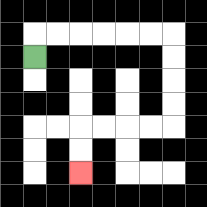{'start': '[1, 2]', 'end': '[3, 7]', 'path_directions': 'U,R,R,R,R,R,R,D,D,D,D,L,L,L,L,D,D', 'path_coordinates': '[[1, 2], [1, 1], [2, 1], [3, 1], [4, 1], [5, 1], [6, 1], [7, 1], [7, 2], [7, 3], [7, 4], [7, 5], [6, 5], [5, 5], [4, 5], [3, 5], [3, 6], [3, 7]]'}